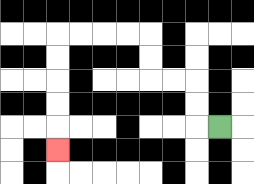{'start': '[9, 5]', 'end': '[2, 6]', 'path_directions': 'L,U,U,L,L,U,U,L,L,L,L,D,D,D,D,D', 'path_coordinates': '[[9, 5], [8, 5], [8, 4], [8, 3], [7, 3], [6, 3], [6, 2], [6, 1], [5, 1], [4, 1], [3, 1], [2, 1], [2, 2], [2, 3], [2, 4], [2, 5], [2, 6]]'}